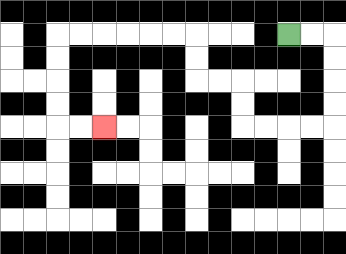{'start': '[12, 1]', 'end': '[4, 5]', 'path_directions': 'R,R,D,D,D,D,L,L,L,L,U,U,L,L,U,U,L,L,L,L,L,L,D,D,D,D,R,R', 'path_coordinates': '[[12, 1], [13, 1], [14, 1], [14, 2], [14, 3], [14, 4], [14, 5], [13, 5], [12, 5], [11, 5], [10, 5], [10, 4], [10, 3], [9, 3], [8, 3], [8, 2], [8, 1], [7, 1], [6, 1], [5, 1], [4, 1], [3, 1], [2, 1], [2, 2], [2, 3], [2, 4], [2, 5], [3, 5], [4, 5]]'}